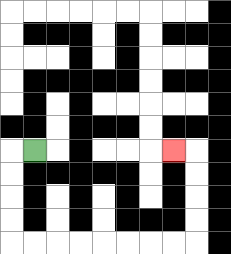{'start': '[1, 6]', 'end': '[7, 6]', 'path_directions': 'L,D,D,D,D,R,R,R,R,R,R,R,R,U,U,U,U,L', 'path_coordinates': '[[1, 6], [0, 6], [0, 7], [0, 8], [0, 9], [0, 10], [1, 10], [2, 10], [3, 10], [4, 10], [5, 10], [6, 10], [7, 10], [8, 10], [8, 9], [8, 8], [8, 7], [8, 6], [7, 6]]'}